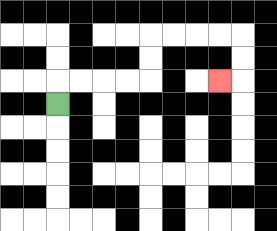{'start': '[2, 4]', 'end': '[9, 3]', 'path_directions': 'U,R,R,R,R,U,U,R,R,R,R,D,D,L', 'path_coordinates': '[[2, 4], [2, 3], [3, 3], [4, 3], [5, 3], [6, 3], [6, 2], [6, 1], [7, 1], [8, 1], [9, 1], [10, 1], [10, 2], [10, 3], [9, 3]]'}